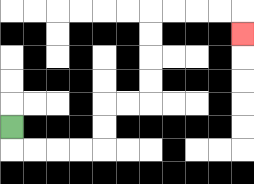{'start': '[0, 5]', 'end': '[10, 1]', 'path_directions': 'D,R,R,R,R,U,U,R,R,U,U,U,U,R,R,R,R,D', 'path_coordinates': '[[0, 5], [0, 6], [1, 6], [2, 6], [3, 6], [4, 6], [4, 5], [4, 4], [5, 4], [6, 4], [6, 3], [6, 2], [6, 1], [6, 0], [7, 0], [8, 0], [9, 0], [10, 0], [10, 1]]'}